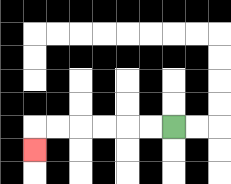{'start': '[7, 5]', 'end': '[1, 6]', 'path_directions': 'L,L,L,L,L,L,D', 'path_coordinates': '[[7, 5], [6, 5], [5, 5], [4, 5], [3, 5], [2, 5], [1, 5], [1, 6]]'}